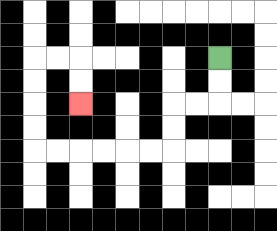{'start': '[9, 2]', 'end': '[3, 4]', 'path_directions': 'D,D,L,L,D,D,L,L,L,L,L,L,U,U,U,U,R,R,D,D', 'path_coordinates': '[[9, 2], [9, 3], [9, 4], [8, 4], [7, 4], [7, 5], [7, 6], [6, 6], [5, 6], [4, 6], [3, 6], [2, 6], [1, 6], [1, 5], [1, 4], [1, 3], [1, 2], [2, 2], [3, 2], [3, 3], [3, 4]]'}